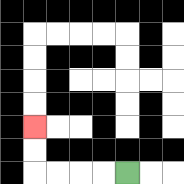{'start': '[5, 7]', 'end': '[1, 5]', 'path_directions': 'L,L,L,L,U,U', 'path_coordinates': '[[5, 7], [4, 7], [3, 7], [2, 7], [1, 7], [1, 6], [1, 5]]'}